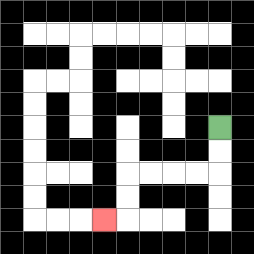{'start': '[9, 5]', 'end': '[4, 9]', 'path_directions': 'D,D,L,L,L,L,D,D,L', 'path_coordinates': '[[9, 5], [9, 6], [9, 7], [8, 7], [7, 7], [6, 7], [5, 7], [5, 8], [5, 9], [4, 9]]'}